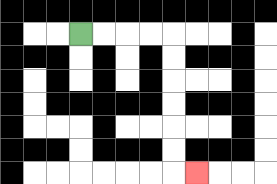{'start': '[3, 1]', 'end': '[8, 7]', 'path_directions': 'R,R,R,R,D,D,D,D,D,D,R', 'path_coordinates': '[[3, 1], [4, 1], [5, 1], [6, 1], [7, 1], [7, 2], [7, 3], [7, 4], [7, 5], [7, 6], [7, 7], [8, 7]]'}